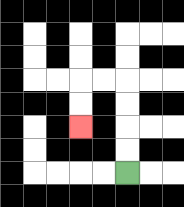{'start': '[5, 7]', 'end': '[3, 5]', 'path_directions': 'U,U,U,U,L,L,D,D', 'path_coordinates': '[[5, 7], [5, 6], [5, 5], [5, 4], [5, 3], [4, 3], [3, 3], [3, 4], [3, 5]]'}